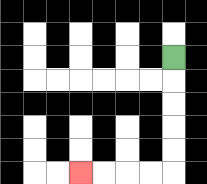{'start': '[7, 2]', 'end': '[3, 7]', 'path_directions': 'D,D,D,D,D,L,L,L,L', 'path_coordinates': '[[7, 2], [7, 3], [7, 4], [7, 5], [7, 6], [7, 7], [6, 7], [5, 7], [4, 7], [3, 7]]'}